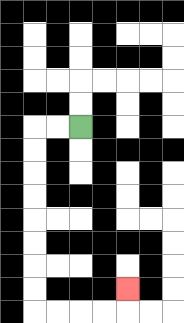{'start': '[3, 5]', 'end': '[5, 12]', 'path_directions': 'L,L,D,D,D,D,D,D,D,D,R,R,R,R,U', 'path_coordinates': '[[3, 5], [2, 5], [1, 5], [1, 6], [1, 7], [1, 8], [1, 9], [1, 10], [1, 11], [1, 12], [1, 13], [2, 13], [3, 13], [4, 13], [5, 13], [5, 12]]'}